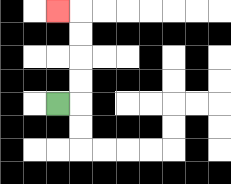{'start': '[2, 4]', 'end': '[2, 0]', 'path_directions': 'R,U,U,U,U,L', 'path_coordinates': '[[2, 4], [3, 4], [3, 3], [3, 2], [3, 1], [3, 0], [2, 0]]'}